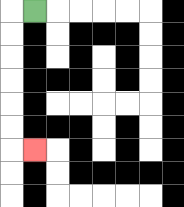{'start': '[1, 0]', 'end': '[1, 6]', 'path_directions': 'L,D,D,D,D,D,D,R', 'path_coordinates': '[[1, 0], [0, 0], [0, 1], [0, 2], [0, 3], [0, 4], [0, 5], [0, 6], [1, 6]]'}